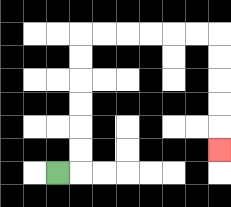{'start': '[2, 7]', 'end': '[9, 6]', 'path_directions': 'R,U,U,U,U,U,U,R,R,R,R,R,R,D,D,D,D,D', 'path_coordinates': '[[2, 7], [3, 7], [3, 6], [3, 5], [3, 4], [3, 3], [3, 2], [3, 1], [4, 1], [5, 1], [6, 1], [7, 1], [8, 1], [9, 1], [9, 2], [9, 3], [9, 4], [9, 5], [9, 6]]'}